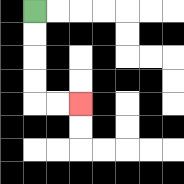{'start': '[1, 0]', 'end': '[3, 4]', 'path_directions': 'D,D,D,D,R,R', 'path_coordinates': '[[1, 0], [1, 1], [1, 2], [1, 3], [1, 4], [2, 4], [3, 4]]'}